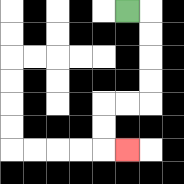{'start': '[5, 0]', 'end': '[5, 6]', 'path_directions': 'R,D,D,D,D,L,L,D,D,R', 'path_coordinates': '[[5, 0], [6, 0], [6, 1], [6, 2], [6, 3], [6, 4], [5, 4], [4, 4], [4, 5], [4, 6], [5, 6]]'}